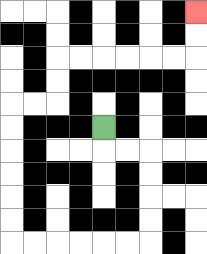{'start': '[4, 5]', 'end': '[8, 0]', 'path_directions': 'D,R,R,D,D,D,D,L,L,L,L,L,L,U,U,U,U,U,U,R,R,U,U,R,R,R,R,R,R,U,U', 'path_coordinates': '[[4, 5], [4, 6], [5, 6], [6, 6], [6, 7], [6, 8], [6, 9], [6, 10], [5, 10], [4, 10], [3, 10], [2, 10], [1, 10], [0, 10], [0, 9], [0, 8], [0, 7], [0, 6], [0, 5], [0, 4], [1, 4], [2, 4], [2, 3], [2, 2], [3, 2], [4, 2], [5, 2], [6, 2], [7, 2], [8, 2], [8, 1], [8, 0]]'}